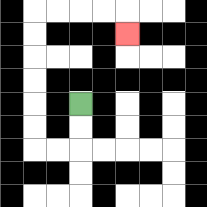{'start': '[3, 4]', 'end': '[5, 1]', 'path_directions': 'D,D,L,L,U,U,U,U,U,U,R,R,R,R,D', 'path_coordinates': '[[3, 4], [3, 5], [3, 6], [2, 6], [1, 6], [1, 5], [1, 4], [1, 3], [1, 2], [1, 1], [1, 0], [2, 0], [3, 0], [4, 0], [5, 0], [5, 1]]'}